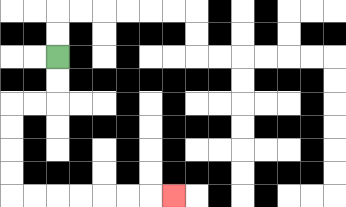{'start': '[2, 2]', 'end': '[7, 8]', 'path_directions': 'D,D,L,L,D,D,D,D,R,R,R,R,R,R,R', 'path_coordinates': '[[2, 2], [2, 3], [2, 4], [1, 4], [0, 4], [0, 5], [0, 6], [0, 7], [0, 8], [1, 8], [2, 8], [3, 8], [4, 8], [5, 8], [6, 8], [7, 8]]'}